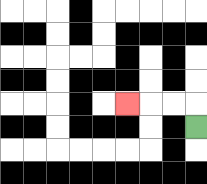{'start': '[8, 5]', 'end': '[5, 4]', 'path_directions': 'U,L,L,L', 'path_coordinates': '[[8, 5], [8, 4], [7, 4], [6, 4], [5, 4]]'}